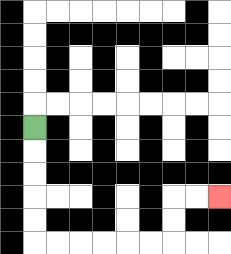{'start': '[1, 5]', 'end': '[9, 8]', 'path_directions': 'D,D,D,D,D,R,R,R,R,R,R,U,U,R,R', 'path_coordinates': '[[1, 5], [1, 6], [1, 7], [1, 8], [1, 9], [1, 10], [2, 10], [3, 10], [4, 10], [5, 10], [6, 10], [7, 10], [7, 9], [7, 8], [8, 8], [9, 8]]'}